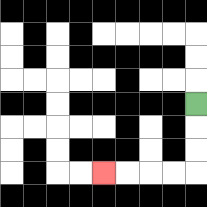{'start': '[8, 4]', 'end': '[4, 7]', 'path_directions': 'D,D,D,L,L,L,L', 'path_coordinates': '[[8, 4], [8, 5], [8, 6], [8, 7], [7, 7], [6, 7], [5, 7], [4, 7]]'}